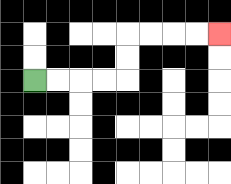{'start': '[1, 3]', 'end': '[9, 1]', 'path_directions': 'R,R,R,R,U,U,R,R,R,R', 'path_coordinates': '[[1, 3], [2, 3], [3, 3], [4, 3], [5, 3], [5, 2], [5, 1], [6, 1], [7, 1], [8, 1], [9, 1]]'}